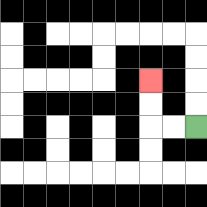{'start': '[8, 5]', 'end': '[6, 3]', 'path_directions': 'L,L,U,U', 'path_coordinates': '[[8, 5], [7, 5], [6, 5], [6, 4], [6, 3]]'}